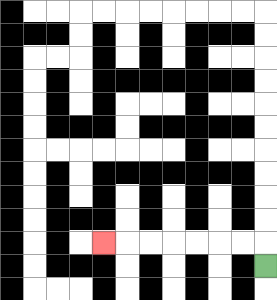{'start': '[11, 11]', 'end': '[4, 10]', 'path_directions': 'U,L,L,L,L,L,L,L', 'path_coordinates': '[[11, 11], [11, 10], [10, 10], [9, 10], [8, 10], [7, 10], [6, 10], [5, 10], [4, 10]]'}